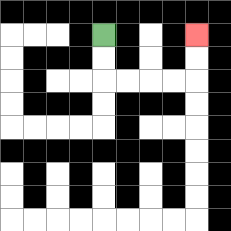{'start': '[4, 1]', 'end': '[8, 1]', 'path_directions': 'D,D,R,R,R,R,U,U', 'path_coordinates': '[[4, 1], [4, 2], [4, 3], [5, 3], [6, 3], [7, 3], [8, 3], [8, 2], [8, 1]]'}